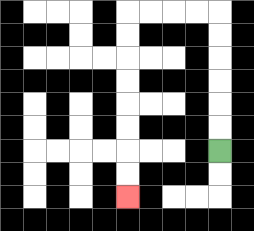{'start': '[9, 6]', 'end': '[5, 8]', 'path_directions': 'U,U,U,U,U,U,L,L,L,L,D,D,D,D,D,D,D,D', 'path_coordinates': '[[9, 6], [9, 5], [9, 4], [9, 3], [9, 2], [9, 1], [9, 0], [8, 0], [7, 0], [6, 0], [5, 0], [5, 1], [5, 2], [5, 3], [5, 4], [5, 5], [5, 6], [5, 7], [5, 8]]'}